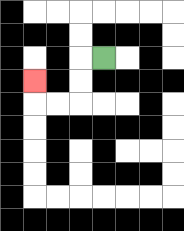{'start': '[4, 2]', 'end': '[1, 3]', 'path_directions': 'L,D,D,L,L,U', 'path_coordinates': '[[4, 2], [3, 2], [3, 3], [3, 4], [2, 4], [1, 4], [1, 3]]'}